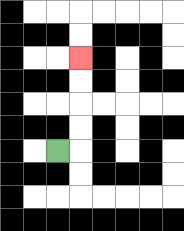{'start': '[2, 6]', 'end': '[3, 2]', 'path_directions': 'R,U,U,U,U', 'path_coordinates': '[[2, 6], [3, 6], [3, 5], [3, 4], [3, 3], [3, 2]]'}